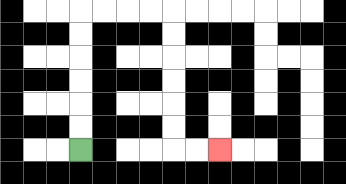{'start': '[3, 6]', 'end': '[9, 6]', 'path_directions': 'U,U,U,U,U,U,R,R,R,R,D,D,D,D,D,D,R,R', 'path_coordinates': '[[3, 6], [3, 5], [3, 4], [3, 3], [3, 2], [3, 1], [3, 0], [4, 0], [5, 0], [6, 0], [7, 0], [7, 1], [7, 2], [7, 3], [7, 4], [7, 5], [7, 6], [8, 6], [9, 6]]'}